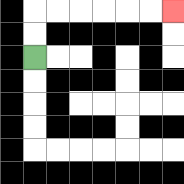{'start': '[1, 2]', 'end': '[7, 0]', 'path_directions': 'U,U,R,R,R,R,R,R', 'path_coordinates': '[[1, 2], [1, 1], [1, 0], [2, 0], [3, 0], [4, 0], [5, 0], [6, 0], [7, 0]]'}